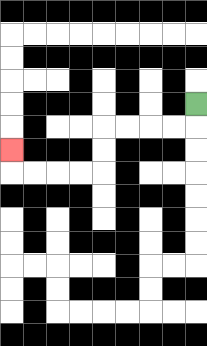{'start': '[8, 4]', 'end': '[0, 6]', 'path_directions': 'D,L,L,L,L,D,D,L,L,L,L,U', 'path_coordinates': '[[8, 4], [8, 5], [7, 5], [6, 5], [5, 5], [4, 5], [4, 6], [4, 7], [3, 7], [2, 7], [1, 7], [0, 7], [0, 6]]'}